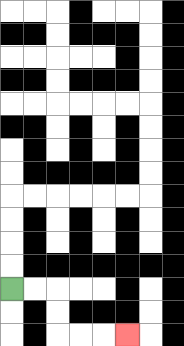{'start': '[0, 12]', 'end': '[5, 14]', 'path_directions': 'R,R,D,D,R,R,R', 'path_coordinates': '[[0, 12], [1, 12], [2, 12], [2, 13], [2, 14], [3, 14], [4, 14], [5, 14]]'}